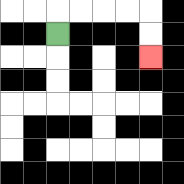{'start': '[2, 1]', 'end': '[6, 2]', 'path_directions': 'U,R,R,R,R,D,D', 'path_coordinates': '[[2, 1], [2, 0], [3, 0], [4, 0], [5, 0], [6, 0], [6, 1], [6, 2]]'}